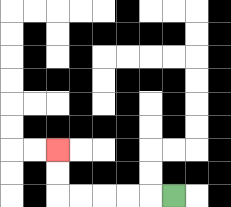{'start': '[7, 8]', 'end': '[2, 6]', 'path_directions': 'L,L,L,L,L,U,U', 'path_coordinates': '[[7, 8], [6, 8], [5, 8], [4, 8], [3, 8], [2, 8], [2, 7], [2, 6]]'}